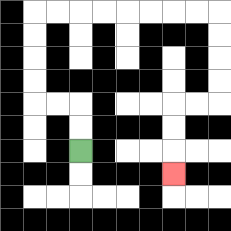{'start': '[3, 6]', 'end': '[7, 7]', 'path_directions': 'U,U,L,L,U,U,U,U,R,R,R,R,R,R,R,R,D,D,D,D,L,L,D,D,D', 'path_coordinates': '[[3, 6], [3, 5], [3, 4], [2, 4], [1, 4], [1, 3], [1, 2], [1, 1], [1, 0], [2, 0], [3, 0], [4, 0], [5, 0], [6, 0], [7, 0], [8, 0], [9, 0], [9, 1], [9, 2], [9, 3], [9, 4], [8, 4], [7, 4], [7, 5], [7, 6], [7, 7]]'}